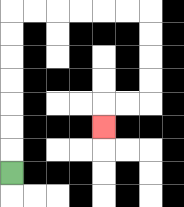{'start': '[0, 7]', 'end': '[4, 5]', 'path_directions': 'U,U,U,U,U,U,U,R,R,R,R,R,R,D,D,D,D,L,L,D', 'path_coordinates': '[[0, 7], [0, 6], [0, 5], [0, 4], [0, 3], [0, 2], [0, 1], [0, 0], [1, 0], [2, 0], [3, 0], [4, 0], [5, 0], [6, 0], [6, 1], [6, 2], [6, 3], [6, 4], [5, 4], [4, 4], [4, 5]]'}